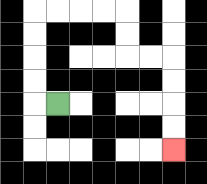{'start': '[2, 4]', 'end': '[7, 6]', 'path_directions': 'L,U,U,U,U,R,R,R,R,D,D,R,R,D,D,D,D', 'path_coordinates': '[[2, 4], [1, 4], [1, 3], [1, 2], [1, 1], [1, 0], [2, 0], [3, 0], [4, 0], [5, 0], [5, 1], [5, 2], [6, 2], [7, 2], [7, 3], [7, 4], [7, 5], [7, 6]]'}